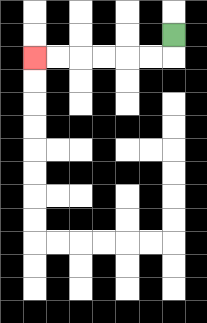{'start': '[7, 1]', 'end': '[1, 2]', 'path_directions': 'D,L,L,L,L,L,L', 'path_coordinates': '[[7, 1], [7, 2], [6, 2], [5, 2], [4, 2], [3, 2], [2, 2], [1, 2]]'}